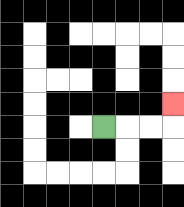{'start': '[4, 5]', 'end': '[7, 4]', 'path_directions': 'R,R,R,U', 'path_coordinates': '[[4, 5], [5, 5], [6, 5], [7, 5], [7, 4]]'}